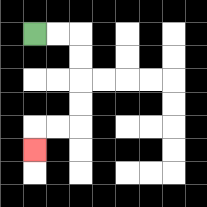{'start': '[1, 1]', 'end': '[1, 6]', 'path_directions': 'R,R,D,D,D,D,L,L,D', 'path_coordinates': '[[1, 1], [2, 1], [3, 1], [3, 2], [3, 3], [3, 4], [3, 5], [2, 5], [1, 5], [1, 6]]'}